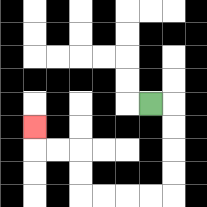{'start': '[6, 4]', 'end': '[1, 5]', 'path_directions': 'R,D,D,D,D,L,L,L,L,U,U,L,L,U', 'path_coordinates': '[[6, 4], [7, 4], [7, 5], [7, 6], [7, 7], [7, 8], [6, 8], [5, 8], [4, 8], [3, 8], [3, 7], [3, 6], [2, 6], [1, 6], [1, 5]]'}